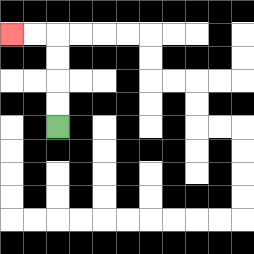{'start': '[2, 5]', 'end': '[0, 1]', 'path_directions': 'U,U,U,U,L,L', 'path_coordinates': '[[2, 5], [2, 4], [2, 3], [2, 2], [2, 1], [1, 1], [0, 1]]'}